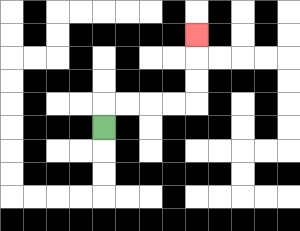{'start': '[4, 5]', 'end': '[8, 1]', 'path_directions': 'U,R,R,R,R,U,U,U', 'path_coordinates': '[[4, 5], [4, 4], [5, 4], [6, 4], [7, 4], [8, 4], [8, 3], [8, 2], [8, 1]]'}